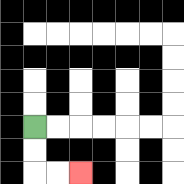{'start': '[1, 5]', 'end': '[3, 7]', 'path_directions': 'D,D,R,R', 'path_coordinates': '[[1, 5], [1, 6], [1, 7], [2, 7], [3, 7]]'}